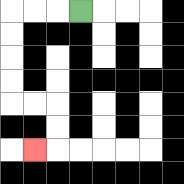{'start': '[3, 0]', 'end': '[1, 6]', 'path_directions': 'L,L,L,D,D,D,D,R,R,D,D,L', 'path_coordinates': '[[3, 0], [2, 0], [1, 0], [0, 0], [0, 1], [0, 2], [0, 3], [0, 4], [1, 4], [2, 4], [2, 5], [2, 6], [1, 6]]'}